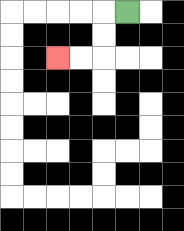{'start': '[5, 0]', 'end': '[2, 2]', 'path_directions': 'L,D,D,L,L', 'path_coordinates': '[[5, 0], [4, 0], [4, 1], [4, 2], [3, 2], [2, 2]]'}